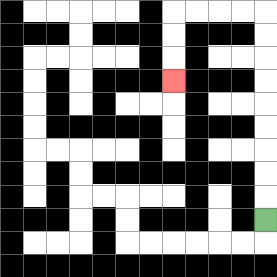{'start': '[11, 9]', 'end': '[7, 3]', 'path_directions': 'U,U,U,U,U,U,U,U,U,L,L,L,L,D,D,D', 'path_coordinates': '[[11, 9], [11, 8], [11, 7], [11, 6], [11, 5], [11, 4], [11, 3], [11, 2], [11, 1], [11, 0], [10, 0], [9, 0], [8, 0], [7, 0], [7, 1], [7, 2], [7, 3]]'}